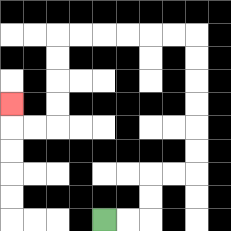{'start': '[4, 9]', 'end': '[0, 4]', 'path_directions': 'R,R,U,U,R,R,U,U,U,U,U,U,L,L,L,L,L,L,D,D,D,D,L,L,U', 'path_coordinates': '[[4, 9], [5, 9], [6, 9], [6, 8], [6, 7], [7, 7], [8, 7], [8, 6], [8, 5], [8, 4], [8, 3], [8, 2], [8, 1], [7, 1], [6, 1], [5, 1], [4, 1], [3, 1], [2, 1], [2, 2], [2, 3], [2, 4], [2, 5], [1, 5], [0, 5], [0, 4]]'}